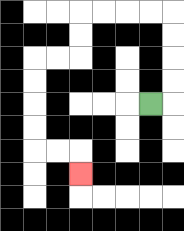{'start': '[6, 4]', 'end': '[3, 7]', 'path_directions': 'R,U,U,U,U,L,L,L,L,D,D,L,L,D,D,D,D,R,R,D', 'path_coordinates': '[[6, 4], [7, 4], [7, 3], [7, 2], [7, 1], [7, 0], [6, 0], [5, 0], [4, 0], [3, 0], [3, 1], [3, 2], [2, 2], [1, 2], [1, 3], [1, 4], [1, 5], [1, 6], [2, 6], [3, 6], [3, 7]]'}